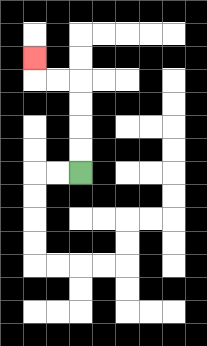{'start': '[3, 7]', 'end': '[1, 2]', 'path_directions': 'U,U,U,U,L,L,U', 'path_coordinates': '[[3, 7], [3, 6], [3, 5], [3, 4], [3, 3], [2, 3], [1, 3], [1, 2]]'}